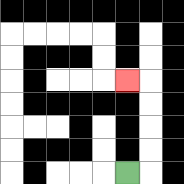{'start': '[5, 7]', 'end': '[5, 3]', 'path_directions': 'R,U,U,U,U,L', 'path_coordinates': '[[5, 7], [6, 7], [6, 6], [6, 5], [6, 4], [6, 3], [5, 3]]'}